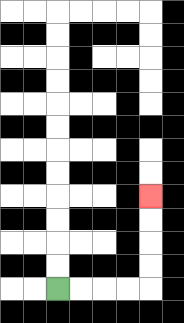{'start': '[2, 12]', 'end': '[6, 8]', 'path_directions': 'R,R,R,R,U,U,U,U', 'path_coordinates': '[[2, 12], [3, 12], [4, 12], [5, 12], [6, 12], [6, 11], [6, 10], [6, 9], [6, 8]]'}